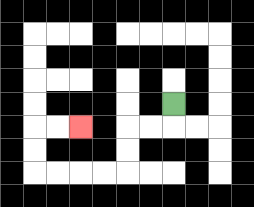{'start': '[7, 4]', 'end': '[3, 5]', 'path_directions': 'D,L,L,D,D,L,L,L,L,U,U,R,R', 'path_coordinates': '[[7, 4], [7, 5], [6, 5], [5, 5], [5, 6], [5, 7], [4, 7], [3, 7], [2, 7], [1, 7], [1, 6], [1, 5], [2, 5], [3, 5]]'}